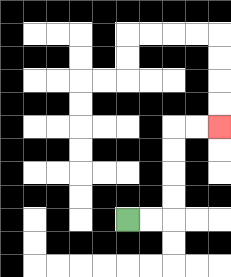{'start': '[5, 9]', 'end': '[9, 5]', 'path_directions': 'R,R,U,U,U,U,R,R', 'path_coordinates': '[[5, 9], [6, 9], [7, 9], [7, 8], [7, 7], [7, 6], [7, 5], [8, 5], [9, 5]]'}